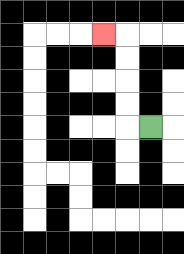{'start': '[6, 5]', 'end': '[4, 1]', 'path_directions': 'L,U,U,U,U,L', 'path_coordinates': '[[6, 5], [5, 5], [5, 4], [5, 3], [5, 2], [5, 1], [4, 1]]'}